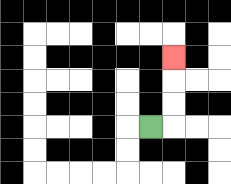{'start': '[6, 5]', 'end': '[7, 2]', 'path_directions': 'R,U,U,U', 'path_coordinates': '[[6, 5], [7, 5], [7, 4], [7, 3], [7, 2]]'}